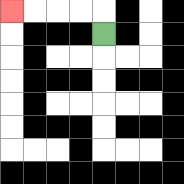{'start': '[4, 1]', 'end': '[0, 0]', 'path_directions': 'U,L,L,L,L', 'path_coordinates': '[[4, 1], [4, 0], [3, 0], [2, 0], [1, 0], [0, 0]]'}